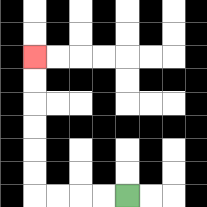{'start': '[5, 8]', 'end': '[1, 2]', 'path_directions': 'L,L,L,L,U,U,U,U,U,U', 'path_coordinates': '[[5, 8], [4, 8], [3, 8], [2, 8], [1, 8], [1, 7], [1, 6], [1, 5], [1, 4], [1, 3], [1, 2]]'}